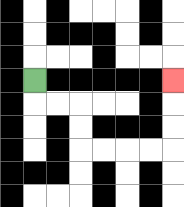{'start': '[1, 3]', 'end': '[7, 3]', 'path_directions': 'D,R,R,D,D,R,R,R,R,U,U,U', 'path_coordinates': '[[1, 3], [1, 4], [2, 4], [3, 4], [3, 5], [3, 6], [4, 6], [5, 6], [6, 6], [7, 6], [7, 5], [7, 4], [7, 3]]'}